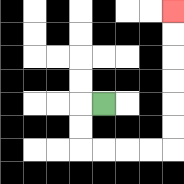{'start': '[4, 4]', 'end': '[7, 0]', 'path_directions': 'L,D,D,R,R,R,R,U,U,U,U,U,U', 'path_coordinates': '[[4, 4], [3, 4], [3, 5], [3, 6], [4, 6], [5, 6], [6, 6], [7, 6], [7, 5], [7, 4], [7, 3], [7, 2], [7, 1], [7, 0]]'}